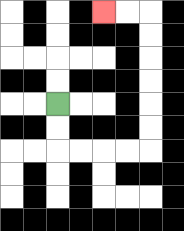{'start': '[2, 4]', 'end': '[4, 0]', 'path_directions': 'D,D,R,R,R,R,U,U,U,U,U,U,L,L', 'path_coordinates': '[[2, 4], [2, 5], [2, 6], [3, 6], [4, 6], [5, 6], [6, 6], [6, 5], [6, 4], [6, 3], [6, 2], [6, 1], [6, 0], [5, 0], [4, 0]]'}